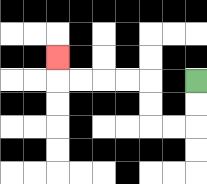{'start': '[8, 3]', 'end': '[2, 2]', 'path_directions': 'D,D,L,L,U,U,L,L,L,L,U', 'path_coordinates': '[[8, 3], [8, 4], [8, 5], [7, 5], [6, 5], [6, 4], [6, 3], [5, 3], [4, 3], [3, 3], [2, 3], [2, 2]]'}